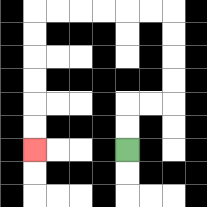{'start': '[5, 6]', 'end': '[1, 6]', 'path_directions': 'U,U,R,R,U,U,U,U,L,L,L,L,L,L,D,D,D,D,D,D', 'path_coordinates': '[[5, 6], [5, 5], [5, 4], [6, 4], [7, 4], [7, 3], [7, 2], [7, 1], [7, 0], [6, 0], [5, 0], [4, 0], [3, 0], [2, 0], [1, 0], [1, 1], [1, 2], [1, 3], [1, 4], [1, 5], [1, 6]]'}